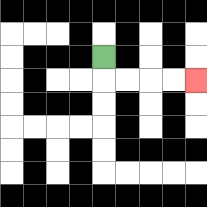{'start': '[4, 2]', 'end': '[8, 3]', 'path_directions': 'D,R,R,R,R', 'path_coordinates': '[[4, 2], [4, 3], [5, 3], [6, 3], [7, 3], [8, 3]]'}